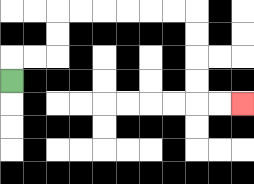{'start': '[0, 3]', 'end': '[10, 4]', 'path_directions': 'U,R,R,U,U,R,R,R,R,R,R,D,D,D,D,R,R', 'path_coordinates': '[[0, 3], [0, 2], [1, 2], [2, 2], [2, 1], [2, 0], [3, 0], [4, 0], [5, 0], [6, 0], [7, 0], [8, 0], [8, 1], [8, 2], [8, 3], [8, 4], [9, 4], [10, 4]]'}